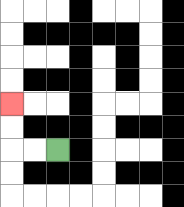{'start': '[2, 6]', 'end': '[0, 4]', 'path_directions': 'L,L,U,U', 'path_coordinates': '[[2, 6], [1, 6], [0, 6], [0, 5], [0, 4]]'}